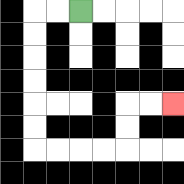{'start': '[3, 0]', 'end': '[7, 4]', 'path_directions': 'L,L,D,D,D,D,D,D,R,R,R,R,U,U,R,R', 'path_coordinates': '[[3, 0], [2, 0], [1, 0], [1, 1], [1, 2], [1, 3], [1, 4], [1, 5], [1, 6], [2, 6], [3, 6], [4, 6], [5, 6], [5, 5], [5, 4], [6, 4], [7, 4]]'}